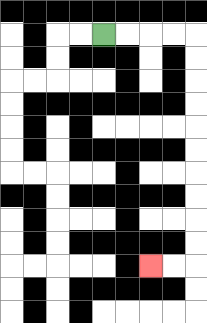{'start': '[4, 1]', 'end': '[6, 11]', 'path_directions': 'R,R,R,R,D,D,D,D,D,D,D,D,D,D,L,L', 'path_coordinates': '[[4, 1], [5, 1], [6, 1], [7, 1], [8, 1], [8, 2], [8, 3], [8, 4], [8, 5], [8, 6], [8, 7], [8, 8], [8, 9], [8, 10], [8, 11], [7, 11], [6, 11]]'}